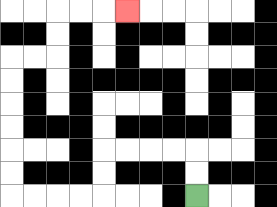{'start': '[8, 8]', 'end': '[5, 0]', 'path_directions': 'U,U,L,L,L,L,D,D,L,L,L,L,U,U,U,U,U,U,R,R,U,U,R,R,R', 'path_coordinates': '[[8, 8], [8, 7], [8, 6], [7, 6], [6, 6], [5, 6], [4, 6], [4, 7], [4, 8], [3, 8], [2, 8], [1, 8], [0, 8], [0, 7], [0, 6], [0, 5], [0, 4], [0, 3], [0, 2], [1, 2], [2, 2], [2, 1], [2, 0], [3, 0], [4, 0], [5, 0]]'}